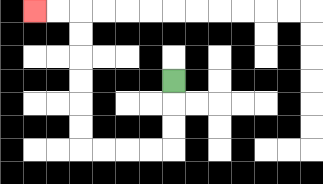{'start': '[7, 3]', 'end': '[1, 0]', 'path_directions': 'D,D,D,L,L,L,L,U,U,U,U,U,U,L,L', 'path_coordinates': '[[7, 3], [7, 4], [7, 5], [7, 6], [6, 6], [5, 6], [4, 6], [3, 6], [3, 5], [3, 4], [3, 3], [3, 2], [3, 1], [3, 0], [2, 0], [1, 0]]'}